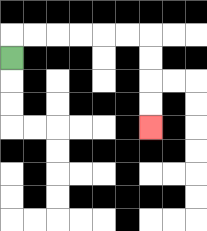{'start': '[0, 2]', 'end': '[6, 5]', 'path_directions': 'U,R,R,R,R,R,R,D,D,D,D', 'path_coordinates': '[[0, 2], [0, 1], [1, 1], [2, 1], [3, 1], [4, 1], [5, 1], [6, 1], [6, 2], [6, 3], [6, 4], [6, 5]]'}